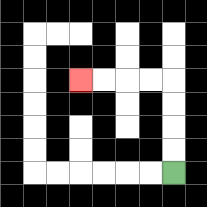{'start': '[7, 7]', 'end': '[3, 3]', 'path_directions': 'U,U,U,U,L,L,L,L', 'path_coordinates': '[[7, 7], [7, 6], [7, 5], [7, 4], [7, 3], [6, 3], [5, 3], [4, 3], [3, 3]]'}